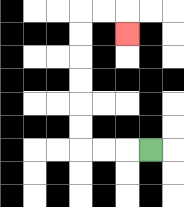{'start': '[6, 6]', 'end': '[5, 1]', 'path_directions': 'L,L,L,U,U,U,U,U,U,R,R,D', 'path_coordinates': '[[6, 6], [5, 6], [4, 6], [3, 6], [3, 5], [3, 4], [3, 3], [3, 2], [3, 1], [3, 0], [4, 0], [5, 0], [5, 1]]'}